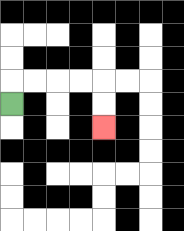{'start': '[0, 4]', 'end': '[4, 5]', 'path_directions': 'U,R,R,R,R,D,D', 'path_coordinates': '[[0, 4], [0, 3], [1, 3], [2, 3], [3, 3], [4, 3], [4, 4], [4, 5]]'}